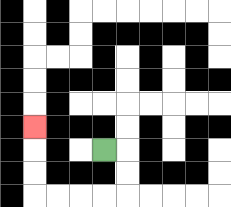{'start': '[4, 6]', 'end': '[1, 5]', 'path_directions': 'R,D,D,L,L,L,L,U,U,U', 'path_coordinates': '[[4, 6], [5, 6], [5, 7], [5, 8], [4, 8], [3, 8], [2, 8], [1, 8], [1, 7], [1, 6], [1, 5]]'}